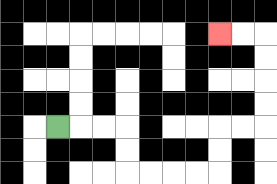{'start': '[2, 5]', 'end': '[9, 1]', 'path_directions': 'R,R,R,D,D,R,R,R,R,U,U,R,R,U,U,U,U,L,L', 'path_coordinates': '[[2, 5], [3, 5], [4, 5], [5, 5], [5, 6], [5, 7], [6, 7], [7, 7], [8, 7], [9, 7], [9, 6], [9, 5], [10, 5], [11, 5], [11, 4], [11, 3], [11, 2], [11, 1], [10, 1], [9, 1]]'}